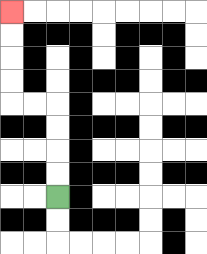{'start': '[2, 8]', 'end': '[0, 0]', 'path_directions': 'U,U,U,U,L,L,U,U,U,U', 'path_coordinates': '[[2, 8], [2, 7], [2, 6], [2, 5], [2, 4], [1, 4], [0, 4], [0, 3], [0, 2], [0, 1], [0, 0]]'}